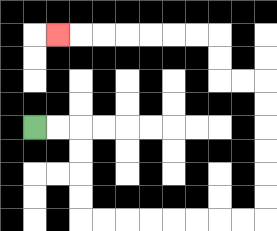{'start': '[1, 5]', 'end': '[2, 1]', 'path_directions': 'R,R,D,D,D,D,R,R,R,R,R,R,R,R,U,U,U,U,U,U,L,L,U,U,L,L,L,L,L,L,L', 'path_coordinates': '[[1, 5], [2, 5], [3, 5], [3, 6], [3, 7], [3, 8], [3, 9], [4, 9], [5, 9], [6, 9], [7, 9], [8, 9], [9, 9], [10, 9], [11, 9], [11, 8], [11, 7], [11, 6], [11, 5], [11, 4], [11, 3], [10, 3], [9, 3], [9, 2], [9, 1], [8, 1], [7, 1], [6, 1], [5, 1], [4, 1], [3, 1], [2, 1]]'}